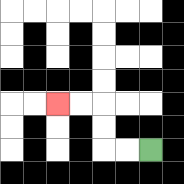{'start': '[6, 6]', 'end': '[2, 4]', 'path_directions': 'L,L,U,U,L,L', 'path_coordinates': '[[6, 6], [5, 6], [4, 6], [4, 5], [4, 4], [3, 4], [2, 4]]'}